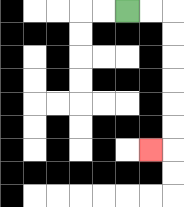{'start': '[5, 0]', 'end': '[6, 6]', 'path_directions': 'R,R,D,D,D,D,D,D,L', 'path_coordinates': '[[5, 0], [6, 0], [7, 0], [7, 1], [7, 2], [7, 3], [7, 4], [7, 5], [7, 6], [6, 6]]'}